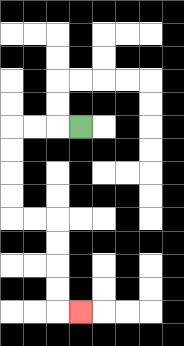{'start': '[3, 5]', 'end': '[3, 13]', 'path_directions': 'L,L,L,D,D,D,D,R,R,D,D,D,D,R', 'path_coordinates': '[[3, 5], [2, 5], [1, 5], [0, 5], [0, 6], [0, 7], [0, 8], [0, 9], [1, 9], [2, 9], [2, 10], [2, 11], [2, 12], [2, 13], [3, 13]]'}